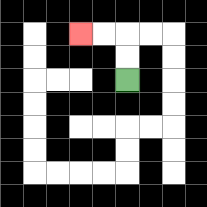{'start': '[5, 3]', 'end': '[3, 1]', 'path_directions': 'U,U,L,L', 'path_coordinates': '[[5, 3], [5, 2], [5, 1], [4, 1], [3, 1]]'}